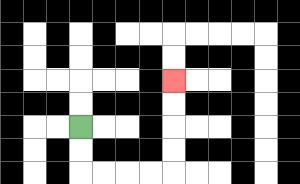{'start': '[3, 5]', 'end': '[7, 3]', 'path_directions': 'D,D,R,R,R,R,U,U,U,U', 'path_coordinates': '[[3, 5], [3, 6], [3, 7], [4, 7], [5, 7], [6, 7], [7, 7], [7, 6], [7, 5], [7, 4], [7, 3]]'}